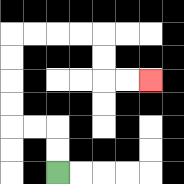{'start': '[2, 7]', 'end': '[6, 3]', 'path_directions': 'U,U,L,L,U,U,U,U,R,R,R,R,D,D,R,R', 'path_coordinates': '[[2, 7], [2, 6], [2, 5], [1, 5], [0, 5], [0, 4], [0, 3], [0, 2], [0, 1], [1, 1], [2, 1], [3, 1], [4, 1], [4, 2], [4, 3], [5, 3], [6, 3]]'}